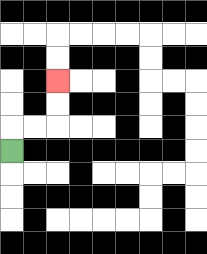{'start': '[0, 6]', 'end': '[2, 3]', 'path_directions': 'U,R,R,U,U', 'path_coordinates': '[[0, 6], [0, 5], [1, 5], [2, 5], [2, 4], [2, 3]]'}